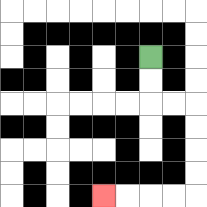{'start': '[6, 2]', 'end': '[4, 8]', 'path_directions': 'D,D,R,R,D,D,D,D,L,L,L,L', 'path_coordinates': '[[6, 2], [6, 3], [6, 4], [7, 4], [8, 4], [8, 5], [8, 6], [8, 7], [8, 8], [7, 8], [6, 8], [5, 8], [4, 8]]'}